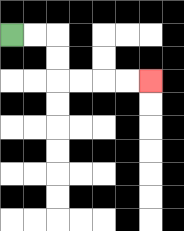{'start': '[0, 1]', 'end': '[6, 3]', 'path_directions': 'R,R,D,D,R,R,R,R', 'path_coordinates': '[[0, 1], [1, 1], [2, 1], [2, 2], [2, 3], [3, 3], [4, 3], [5, 3], [6, 3]]'}